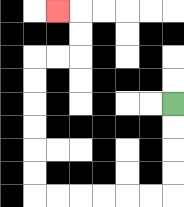{'start': '[7, 4]', 'end': '[2, 0]', 'path_directions': 'D,D,D,D,L,L,L,L,L,L,U,U,U,U,U,U,R,R,U,U,L', 'path_coordinates': '[[7, 4], [7, 5], [7, 6], [7, 7], [7, 8], [6, 8], [5, 8], [4, 8], [3, 8], [2, 8], [1, 8], [1, 7], [1, 6], [1, 5], [1, 4], [1, 3], [1, 2], [2, 2], [3, 2], [3, 1], [3, 0], [2, 0]]'}